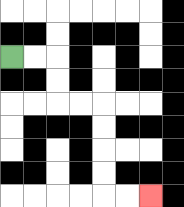{'start': '[0, 2]', 'end': '[6, 8]', 'path_directions': 'R,R,D,D,R,R,D,D,D,D,R,R', 'path_coordinates': '[[0, 2], [1, 2], [2, 2], [2, 3], [2, 4], [3, 4], [4, 4], [4, 5], [4, 6], [4, 7], [4, 8], [5, 8], [6, 8]]'}